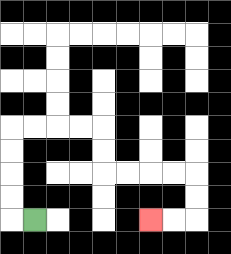{'start': '[1, 9]', 'end': '[6, 9]', 'path_directions': 'L,U,U,U,U,R,R,R,R,D,D,R,R,R,R,D,D,L,L', 'path_coordinates': '[[1, 9], [0, 9], [0, 8], [0, 7], [0, 6], [0, 5], [1, 5], [2, 5], [3, 5], [4, 5], [4, 6], [4, 7], [5, 7], [6, 7], [7, 7], [8, 7], [8, 8], [8, 9], [7, 9], [6, 9]]'}